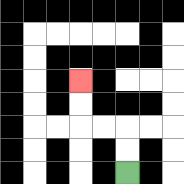{'start': '[5, 7]', 'end': '[3, 3]', 'path_directions': 'U,U,L,L,U,U', 'path_coordinates': '[[5, 7], [5, 6], [5, 5], [4, 5], [3, 5], [3, 4], [3, 3]]'}